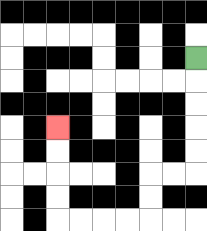{'start': '[8, 2]', 'end': '[2, 5]', 'path_directions': 'D,D,D,D,D,L,L,D,D,L,L,L,L,U,U,U,U', 'path_coordinates': '[[8, 2], [8, 3], [8, 4], [8, 5], [8, 6], [8, 7], [7, 7], [6, 7], [6, 8], [6, 9], [5, 9], [4, 9], [3, 9], [2, 9], [2, 8], [2, 7], [2, 6], [2, 5]]'}